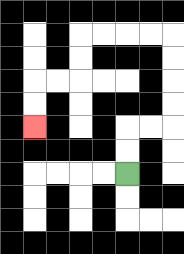{'start': '[5, 7]', 'end': '[1, 5]', 'path_directions': 'U,U,R,R,U,U,U,U,L,L,L,L,D,D,L,L,D,D', 'path_coordinates': '[[5, 7], [5, 6], [5, 5], [6, 5], [7, 5], [7, 4], [7, 3], [7, 2], [7, 1], [6, 1], [5, 1], [4, 1], [3, 1], [3, 2], [3, 3], [2, 3], [1, 3], [1, 4], [1, 5]]'}